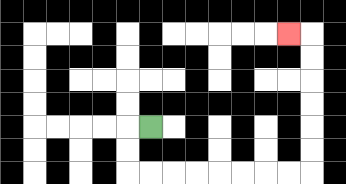{'start': '[6, 5]', 'end': '[12, 1]', 'path_directions': 'L,D,D,R,R,R,R,R,R,R,R,U,U,U,U,U,U,L', 'path_coordinates': '[[6, 5], [5, 5], [5, 6], [5, 7], [6, 7], [7, 7], [8, 7], [9, 7], [10, 7], [11, 7], [12, 7], [13, 7], [13, 6], [13, 5], [13, 4], [13, 3], [13, 2], [13, 1], [12, 1]]'}